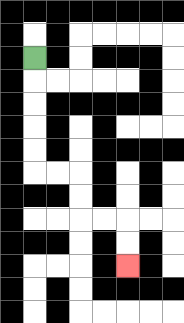{'start': '[1, 2]', 'end': '[5, 11]', 'path_directions': 'D,D,D,D,D,R,R,D,D,R,R,D,D', 'path_coordinates': '[[1, 2], [1, 3], [1, 4], [1, 5], [1, 6], [1, 7], [2, 7], [3, 7], [3, 8], [3, 9], [4, 9], [5, 9], [5, 10], [5, 11]]'}